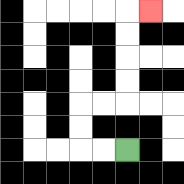{'start': '[5, 6]', 'end': '[6, 0]', 'path_directions': 'L,L,U,U,R,R,U,U,U,U,R', 'path_coordinates': '[[5, 6], [4, 6], [3, 6], [3, 5], [3, 4], [4, 4], [5, 4], [5, 3], [5, 2], [5, 1], [5, 0], [6, 0]]'}